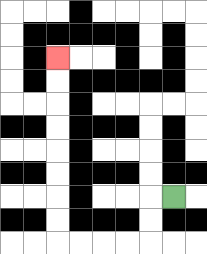{'start': '[7, 8]', 'end': '[2, 2]', 'path_directions': 'L,D,D,L,L,L,L,U,U,U,U,U,U,U,U', 'path_coordinates': '[[7, 8], [6, 8], [6, 9], [6, 10], [5, 10], [4, 10], [3, 10], [2, 10], [2, 9], [2, 8], [2, 7], [2, 6], [2, 5], [2, 4], [2, 3], [2, 2]]'}